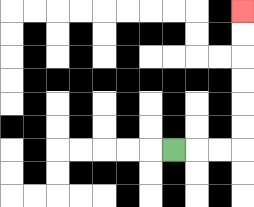{'start': '[7, 6]', 'end': '[10, 0]', 'path_directions': 'R,R,R,U,U,U,U,U,U', 'path_coordinates': '[[7, 6], [8, 6], [9, 6], [10, 6], [10, 5], [10, 4], [10, 3], [10, 2], [10, 1], [10, 0]]'}